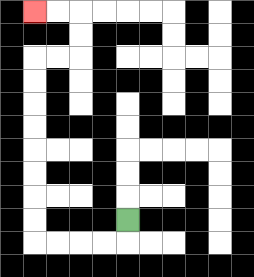{'start': '[5, 9]', 'end': '[1, 0]', 'path_directions': 'D,L,L,L,L,U,U,U,U,U,U,U,U,R,R,U,U,L,L', 'path_coordinates': '[[5, 9], [5, 10], [4, 10], [3, 10], [2, 10], [1, 10], [1, 9], [1, 8], [1, 7], [1, 6], [1, 5], [1, 4], [1, 3], [1, 2], [2, 2], [3, 2], [3, 1], [3, 0], [2, 0], [1, 0]]'}